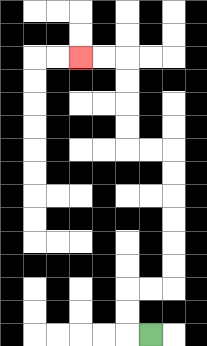{'start': '[6, 14]', 'end': '[3, 2]', 'path_directions': 'L,U,U,R,R,U,U,U,U,U,U,L,L,U,U,U,U,L,L', 'path_coordinates': '[[6, 14], [5, 14], [5, 13], [5, 12], [6, 12], [7, 12], [7, 11], [7, 10], [7, 9], [7, 8], [7, 7], [7, 6], [6, 6], [5, 6], [5, 5], [5, 4], [5, 3], [5, 2], [4, 2], [3, 2]]'}